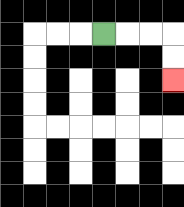{'start': '[4, 1]', 'end': '[7, 3]', 'path_directions': 'R,R,R,D,D', 'path_coordinates': '[[4, 1], [5, 1], [6, 1], [7, 1], [7, 2], [7, 3]]'}